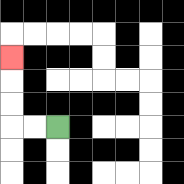{'start': '[2, 5]', 'end': '[0, 2]', 'path_directions': 'L,L,U,U,U', 'path_coordinates': '[[2, 5], [1, 5], [0, 5], [0, 4], [0, 3], [0, 2]]'}